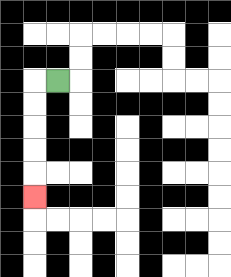{'start': '[2, 3]', 'end': '[1, 8]', 'path_directions': 'L,D,D,D,D,D', 'path_coordinates': '[[2, 3], [1, 3], [1, 4], [1, 5], [1, 6], [1, 7], [1, 8]]'}